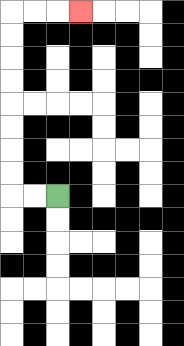{'start': '[2, 8]', 'end': '[3, 0]', 'path_directions': 'L,L,U,U,U,U,U,U,U,U,R,R,R', 'path_coordinates': '[[2, 8], [1, 8], [0, 8], [0, 7], [0, 6], [0, 5], [0, 4], [0, 3], [0, 2], [0, 1], [0, 0], [1, 0], [2, 0], [3, 0]]'}